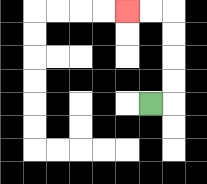{'start': '[6, 4]', 'end': '[5, 0]', 'path_directions': 'R,U,U,U,U,L,L', 'path_coordinates': '[[6, 4], [7, 4], [7, 3], [7, 2], [7, 1], [7, 0], [6, 0], [5, 0]]'}